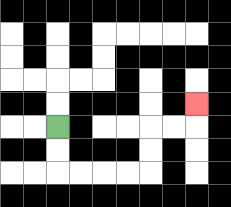{'start': '[2, 5]', 'end': '[8, 4]', 'path_directions': 'D,D,R,R,R,R,U,U,R,R,U', 'path_coordinates': '[[2, 5], [2, 6], [2, 7], [3, 7], [4, 7], [5, 7], [6, 7], [6, 6], [6, 5], [7, 5], [8, 5], [8, 4]]'}